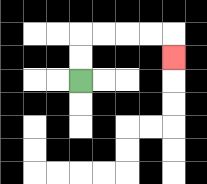{'start': '[3, 3]', 'end': '[7, 2]', 'path_directions': 'U,U,R,R,R,R,D', 'path_coordinates': '[[3, 3], [3, 2], [3, 1], [4, 1], [5, 1], [6, 1], [7, 1], [7, 2]]'}